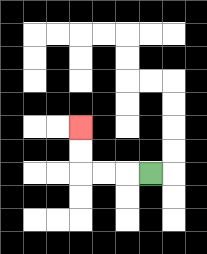{'start': '[6, 7]', 'end': '[3, 5]', 'path_directions': 'L,L,L,U,U', 'path_coordinates': '[[6, 7], [5, 7], [4, 7], [3, 7], [3, 6], [3, 5]]'}